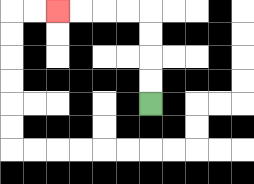{'start': '[6, 4]', 'end': '[2, 0]', 'path_directions': 'U,U,U,U,L,L,L,L', 'path_coordinates': '[[6, 4], [6, 3], [6, 2], [6, 1], [6, 0], [5, 0], [4, 0], [3, 0], [2, 0]]'}